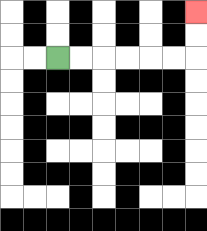{'start': '[2, 2]', 'end': '[8, 0]', 'path_directions': 'R,R,R,R,R,R,U,U', 'path_coordinates': '[[2, 2], [3, 2], [4, 2], [5, 2], [6, 2], [7, 2], [8, 2], [8, 1], [8, 0]]'}